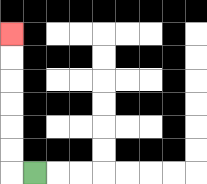{'start': '[1, 7]', 'end': '[0, 1]', 'path_directions': 'L,U,U,U,U,U,U', 'path_coordinates': '[[1, 7], [0, 7], [0, 6], [0, 5], [0, 4], [0, 3], [0, 2], [0, 1]]'}